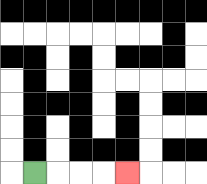{'start': '[1, 7]', 'end': '[5, 7]', 'path_directions': 'R,R,R,R', 'path_coordinates': '[[1, 7], [2, 7], [3, 7], [4, 7], [5, 7]]'}